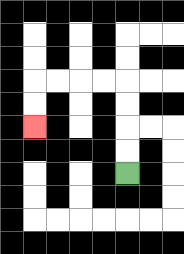{'start': '[5, 7]', 'end': '[1, 5]', 'path_directions': 'U,U,U,U,L,L,L,L,D,D', 'path_coordinates': '[[5, 7], [5, 6], [5, 5], [5, 4], [5, 3], [4, 3], [3, 3], [2, 3], [1, 3], [1, 4], [1, 5]]'}